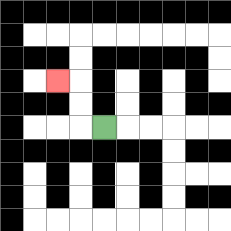{'start': '[4, 5]', 'end': '[2, 3]', 'path_directions': 'L,U,U,L', 'path_coordinates': '[[4, 5], [3, 5], [3, 4], [3, 3], [2, 3]]'}